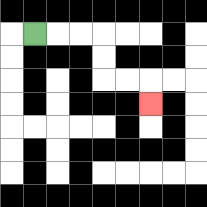{'start': '[1, 1]', 'end': '[6, 4]', 'path_directions': 'R,R,R,D,D,R,R,D', 'path_coordinates': '[[1, 1], [2, 1], [3, 1], [4, 1], [4, 2], [4, 3], [5, 3], [6, 3], [6, 4]]'}